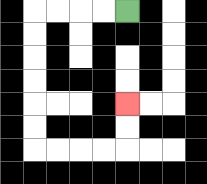{'start': '[5, 0]', 'end': '[5, 4]', 'path_directions': 'L,L,L,L,D,D,D,D,D,D,R,R,R,R,U,U', 'path_coordinates': '[[5, 0], [4, 0], [3, 0], [2, 0], [1, 0], [1, 1], [1, 2], [1, 3], [1, 4], [1, 5], [1, 6], [2, 6], [3, 6], [4, 6], [5, 6], [5, 5], [5, 4]]'}